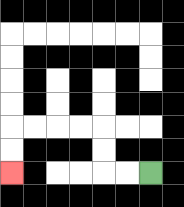{'start': '[6, 7]', 'end': '[0, 7]', 'path_directions': 'L,L,U,U,L,L,L,L,D,D', 'path_coordinates': '[[6, 7], [5, 7], [4, 7], [4, 6], [4, 5], [3, 5], [2, 5], [1, 5], [0, 5], [0, 6], [0, 7]]'}